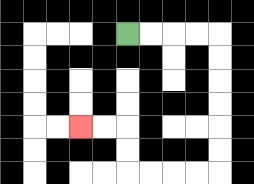{'start': '[5, 1]', 'end': '[3, 5]', 'path_directions': 'R,R,R,R,D,D,D,D,D,D,L,L,L,L,U,U,L,L', 'path_coordinates': '[[5, 1], [6, 1], [7, 1], [8, 1], [9, 1], [9, 2], [9, 3], [9, 4], [9, 5], [9, 6], [9, 7], [8, 7], [7, 7], [6, 7], [5, 7], [5, 6], [5, 5], [4, 5], [3, 5]]'}